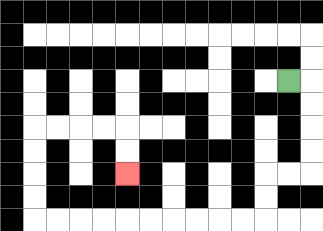{'start': '[12, 3]', 'end': '[5, 7]', 'path_directions': 'R,D,D,D,D,L,L,D,D,L,L,L,L,L,L,L,L,L,L,U,U,U,U,R,R,R,R,D,D', 'path_coordinates': '[[12, 3], [13, 3], [13, 4], [13, 5], [13, 6], [13, 7], [12, 7], [11, 7], [11, 8], [11, 9], [10, 9], [9, 9], [8, 9], [7, 9], [6, 9], [5, 9], [4, 9], [3, 9], [2, 9], [1, 9], [1, 8], [1, 7], [1, 6], [1, 5], [2, 5], [3, 5], [4, 5], [5, 5], [5, 6], [5, 7]]'}